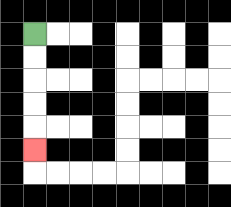{'start': '[1, 1]', 'end': '[1, 6]', 'path_directions': 'D,D,D,D,D', 'path_coordinates': '[[1, 1], [1, 2], [1, 3], [1, 4], [1, 5], [1, 6]]'}